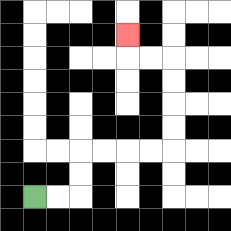{'start': '[1, 8]', 'end': '[5, 1]', 'path_directions': 'R,R,U,U,R,R,R,R,U,U,U,U,L,L,U', 'path_coordinates': '[[1, 8], [2, 8], [3, 8], [3, 7], [3, 6], [4, 6], [5, 6], [6, 6], [7, 6], [7, 5], [7, 4], [7, 3], [7, 2], [6, 2], [5, 2], [5, 1]]'}